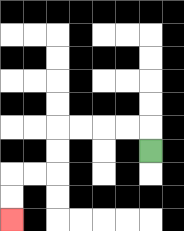{'start': '[6, 6]', 'end': '[0, 9]', 'path_directions': 'U,L,L,L,L,D,D,L,L,D,D', 'path_coordinates': '[[6, 6], [6, 5], [5, 5], [4, 5], [3, 5], [2, 5], [2, 6], [2, 7], [1, 7], [0, 7], [0, 8], [0, 9]]'}